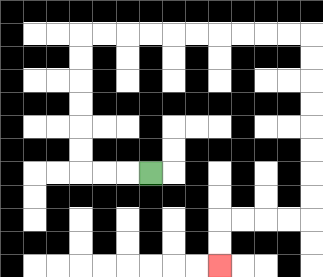{'start': '[6, 7]', 'end': '[9, 11]', 'path_directions': 'L,L,L,U,U,U,U,U,U,R,R,R,R,R,R,R,R,R,R,D,D,D,D,D,D,D,D,L,L,L,L,D,D', 'path_coordinates': '[[6, 7], [5, 7], [4, 7], [3, 7], [3, 6], [3, 5], [3, 4], [3, 3], [3, 2], [3, 1], [4, 1], [5, 1], [6, 1], [7, 1], [8, 1], [9, 1], [10, 1], [11, 1], [12, 1], [13, 1], [13, 2], [13, 3], [13, 4], [13, 5], [13, 6], [13, 7], [13, 8], [13, 9], [12, 9], [11, 9], [10, 9], [9, 9], [9, 10], [9, 11]]'}